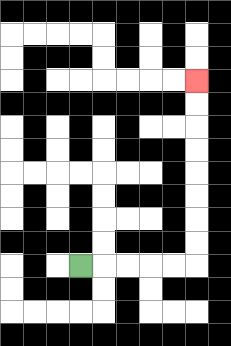{'start': '[3, 11]', 'end': '[8, 3]', 'path_directions': 'R,R,R,R,R,U,U,U,U,U,U,U,U', 'path_coordinates': '[[3, 11], [4, 11], [5, 11], [6, 11], [7, 11], [8, 11], [8, 10], [8, 9], [8, 8], [8, 7], [8, 6], [8, 5], [8, 4], [8, 3]]'}